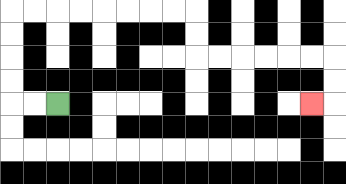{'start': '[2, 4]', 'end': '[13, 4]', 'path_directions': 'L,L,U,U,U,U,R,R,R,R,R,R,R,R,D,D,R,R,R,R,R,R,D,D,L', 'path_coordinates': '[[2, 4], [1, 4], [0, 4], [0, 3], [0, 2], [0, 1], [0, 0], [1, 0], [2, 0], [3, 0], [4, 0], [5, 0], [6, 0], [7, 0], [8, 0], [8, 1], [8, 2], [9, 2], [10, 2], [11, 2], [12, 2], [13, 2], [14, 2], [14, 3], [14, 4], [13, 4]]'}